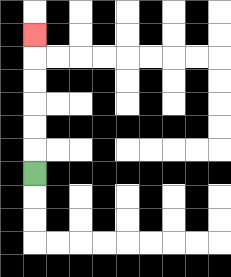{'start': '[1, 7]', 'end': '[1, 1]', 'path_directions': 'U,U,U,U,U,U', 'path_coordinates': '[[1, 7], [1, 6], [1, 5], [1, 4], [1, 3], [1, 2], [1, 1]]'}